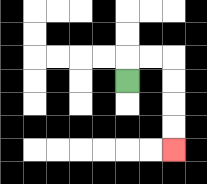{'start': '[5, 3]', 'end': '[7, 6]', 'path_directions': 'U,R,R,D,D,D,D', 'path_coordinates': '[[5, 3], [5, 2], [6, 2], [7, 2], [7, 3], [7, 4], [7, 5], [7, 6]]'}